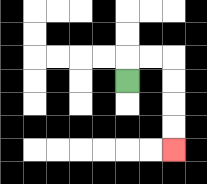{'start': '[5, 3]', 'end': '[7, 6]', 'path_directions': 'U,R,R,D,D,D,D', 'path_coordinates': '[[5, 3], [5, 2], [6, 2], [7, 2], [7, 3], [7, 4], [7, 5], [7, 6]]'}